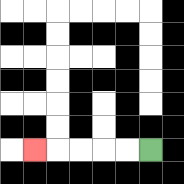{'start': '[6, 6]', 'end': '[1, 6]', 'path_directions': 'L,L,L,L,L', 'path_coordinates': '[[6, 6], [5, 6], [4, 6], [3, 6], [2, 6], [1, 6]]'}